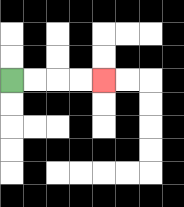{'start': '[0, 3]', 'end': '[4, 3]', 'path_directions': 'R,R,R,R', 'path_coordinates': '[[0, 3], [1, 3], [2, 3], [3, 3], [4, 3]]'}